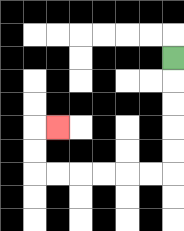{'start': '[7, 2]', 'end': '[2, 5]', 'path_directions': 'D,D,D,D,D,L,L,L,L,L,L,U,U,R', 'path_coordinates': '[[7, 2], [7, 3], [7, 4], [7, 5], [7, 6], [7, 7], [6, 7], [5, 7], [4, 7], [3, 7], [2, 7], [1, 7], [1, 6], [1, 5], [2, 5]]'}